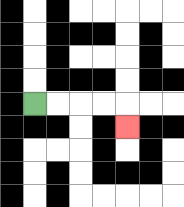{'start': '[1, 4]', 'end': '[5, 5]', 'path_directions': 'R,R,R,R,D', 'path_coordinates': '[[1, 4], [2, 4], [3, 4], [4, 4], [5, 4], [5, 5]]'}